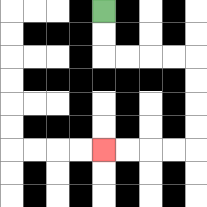{'start': '[4, 0]', 'end': '[4, 6]', 'path_directions': 'D,D,R,R,R,R,D,D,D,D,L,L,L,L', 'path_coordinates': '[[4, 0], [4, 1], [4, 2], [5, 2], [6, 2], [7, 2], [8, 2], [8, 3], [8, 4], [8, 5], [8, 6], [7, 6], [6, 6], [5, 6], [4, 6]]'}